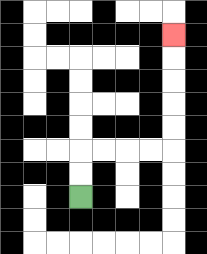{'start': '[3, 8]', 'end': '[7, 1]', 'path_directions': 'U,U,R,R,R,R,U,U,U,U,U', 'path_coordinates': '[[3, 8], [3, 7], [3, 6], [4, 6], [5, 6], [6, 6], [7, 6], [7, 5], [7, 4], [7, 3], [7, 2], [7, 1]]'}